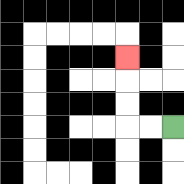{'start': '[7, 5]', 'end': '[5, 2]', 'path_directions': 'L,L,U,U,U', 'path_coordinates': '[[7, 5], [6, 5], [5, 5], [5, 4], [5, 3], [5, 2]]'}